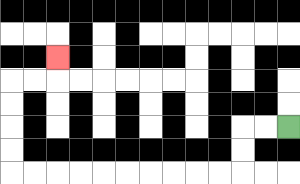{'start': '[12, 5]', 'end': '[2, 2]', 'path_directions': 'L,L,D,D,L,L,L,L,L,L,L,L,L,L,U,U,U,U,R,R,U', 'path_coordinates': '[[12, 5], [11, 5], [10, 5], [10, 6], [10, 7], [9, 7], [8, 7], [7, 7], [6, 7], [5, 7], [4, 7], [3, 7], [2, 7], [1, 7], [0, 7], [0, 6], [0, 5], [0, 4], [0, 3], [1, 3], [2, 3], [2, 2]]'}